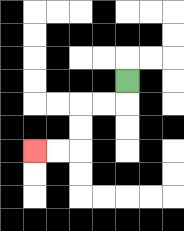{'start': '[5, 3]', 'end': '[1, 6]', 'path_directions': 'D,L,L,D,D,L,L', 'path_coordinates': '[[5, 3], [5, 4], [4, 4], [3, 4], [3, 5], [3, 6], [2, 6], [1, 6]]'}